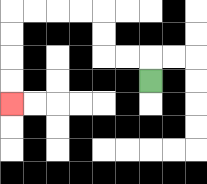{'start': '[6, 3]', 'end': '[0, 4]', 'path_directions': 'U,L,L,U,U,L,L,L,L,D,D,D,D', 'path_coordinates': '[[6, 3], [6, 2], [5, 2], [4, 2], [4, 1], [4, 0], [3, 0], [2, 0], [1, 0], [0, 0], [0, 1], [0, 2], [0, 3], [0, 4]]'}